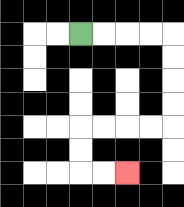{'start': '[3, 1]', 'end': '[5, 7]', 'path_directions': 'R,R,R,R,D,D,D,D,L,L,L,L,D,D,R,R', 'path_coordinates': '[[3, 1], [4, 1], [5, 1], [6, 1], [7, 1], [7, 2], [7, 3], [7, 4], [7, 5], [6, 5], [5, 5], [4, 5], [3, 5], [3, 6], [3, 7], [4, 7], [5, 7]]'}